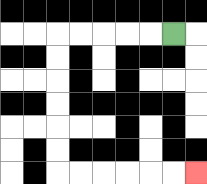{'start': '[7, 1]', 'end': '[8, 7]', 'path_directions': 'L,L,L,L,L,D,D,D,D,D,D,R,R,R,R,R,R', 'path_coordinates': '[[7, 1], [6, 1], [5, 1], [4, 1], [3, 1], [2, 1], [2, 2], [2, 3], [2, 4], [2, 5], [2, 6], [2, 7], [3, 7], [4, 7], [5, 7], [6, 7], [7, 7], [8, 7]]'}